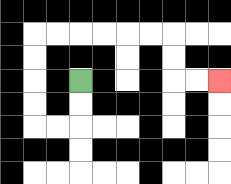{'start': '[3, 3]', 'end': '[9, 3]', 'path_directions': 'D,D,L,L,U,U,U,U,R,R,R,R,R,R,D,D,R,R', 'path_coordinates': '[[3, 3], [3, 4], [3, 5], [2, 5], [1, 5], [1, 4], [1, 3], [1, 2], [1, 1], [2, 1], [3, 1], [4, 1], [5, 1], [6, 1], [7, 1], [7, 2], [7, 3], [8, 3], [9, 3]]'}